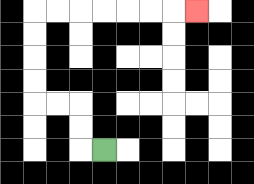{'start': '[4, 6]', 'end': '[8, 0]', 'path_directions': 'L,U,U,L,L,U,U,U,U,R,R,R,R,R,R,R', 'path_coordinates': '[[4, 6], [3, 6], [3, 5], [3, 4], [2, 4], [1, 4], [1, 3], [1, 2], [1, 1], [1, 0], [2, 0], [3, 0], [4, 0], [5, 0], [6, 0], [7, 0], [8, 0]]'}